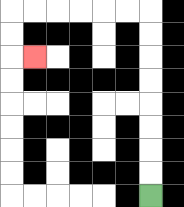{'start': '[6, 8]', 'end': '[1, 2]', 'path_directions': 'U,U,U,U,U,U,U,U,L,L,L,L,L,L,D,D,R', 'path_coordinates': '[[6, 8], [6, 7], [6, 6], [6, 5], [6, 4], [6, 3], [6, 2], [6, 1], [6, 0], [5, 0], [4, 0], [3, 0], [2, 0], [1, 0], [0, 0], [0, 1], [0, 2], [1, 2]]'}